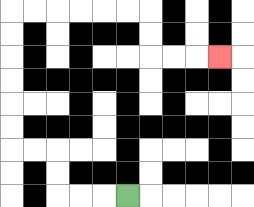{'start': '[5, 8]', 'end': '[9, 2]', 'path_directions': 'L,L,L,U,U,L,L,U,U,U,U,U,U,R,R,R,R,R,R,D,D,R,R,R', 'path_coordinates': '[[5, 8], [4, 8], [3, 8], [2, 8], [2, 7], [2, 6], [1, 6], [0, 6], [0, 5], [0, 4], [0, 3], [0, 2], [0, 1], [0, 0], [1, 0], [2, 0], [3, 0], [4, 0], [5, 0], [6, 0], [6, 1], [6, 2], [7, 2], [8, 2], [9, 2]]'}